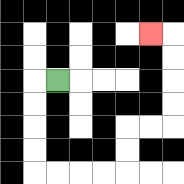{'start': '[2, 3]', 'end': '[6, 1]', 'path_directions': 'L,D,D,D,D,R,R,R,R,U,U,R,R,U,U,U,U,L', 'path_coordinates': '[[2, 3], [1, 3], [1, 4], [1, 5], [1, 6], [1, 7], [2, 7], [3, 7], [4, 7], [5, 7], [5, 6], [5, 5], [6, 5], [7, 5], [7, 4], [7, 3], [7, 2], [7, 1], [6, 1]]'}